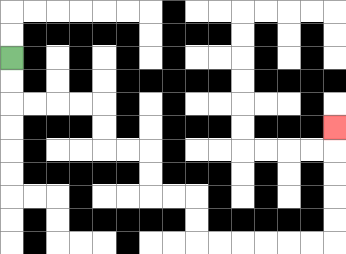{'start': '[0, 2]', 'end': '[14, 5]', 'path_directions': 'D,D,R,R,R,R,D,D,R,R,D,D,R,R,D,D,R,R,R,R,R,R,U,U,U,U,U', 'path_coordinates': '[[0, 2], [0, 3], [0, 4], [1, 4], [2, 4], [3, 4], [4, 4], [4, 5], [4, 6], [5, 6], [6, 6], [6, 7], [6, 8], [7, 8], [8, 8], [8, 9], [8, 10], [9, 10], [10, 10], [11, 10], [12, 10], [13, 10], [14, 10], [14, 9], [14, 8], [14, 7], [14, 6], [14, 5]]'}